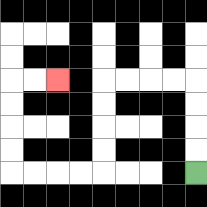{'start': '[8, 7]', 'end': '[2, 3]', 'path_directions': 'U,U,U,U,L,L,L,L,D,D,D,D,L,L,L,L,U,U,U,U,R,R', 'path_coordinates': '[[8, 7], [8, 6], [8, 5], [8, 4], [8, 3], [7, 3], [6, 3], [5, 3], [4, 3], [4, 4], [4, 5], [4, 6], [4, 7], [3, 7], [2, 7], [1, 7], [0, 7], [0, 6], [0, 5], [0, 4], [0, 3], [1, 3], [2, 3]]'}